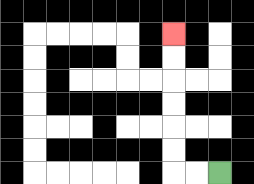{'start': '[9, 7]', 'end': '[7, 1]', 'path_directions': 'L,L,U,U,U,U,U,U', 'path_coordinates': '[[9, 7], [8, 7], [7, 7], [7, 6], [7, 5], [7, 4], [7, 3], [7, 2], [7, 1]]'}